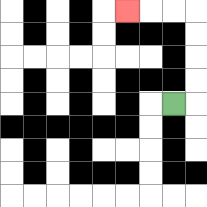{'start': '[7, 4]', 'end': '[5, 0]', 'path_directions': 'R,U,U,U,U,L,L,L', 'path_coordinates': '[[7, 4], [8, 4], [8, 3], [8, 2], [8, 1], [8, 0], [7, 0], [6, 0], [5, 0]]'}